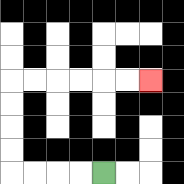{'start': '[4, 7]', 'end': '[6, 3]', 'path_directions': 'L,L,L,L,U,U,U,U,R,R,R,R,R,R', 'path_coordinates': '[[4, 7], [3, 7], [2, 7], [1, 7], [0, 7], [0, 6], [0, 5], [0, 4], [0, 3], [1, 3], [2, 3], [3, 3], [4, 3], [5, 3], [6, 3]]'}